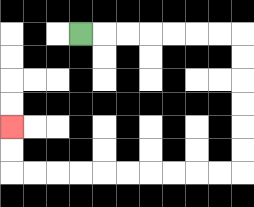{'start': '[3, 1]', 'end': '[0, 5]', 'path_directions': 'R,R,R,R,R,R,R,D,D,D,D,D,D,L,L,L,L,L,L,L,L,L,L,U,U', 'path_coordinates': '[[3, 1], [4, 1], [5, 1], [6, 1], [7, 1], [8, 1], [9, 1], [10, 1], [10, 2], [10, 3], [10, 4], [10, 5], [10, 6], [10, 7], [9, 7], [8, 7], [7, 7], [6, 7], [5, 7], [4, 7], [3, 7], [2, 7], [1, 7], [0, 7], [0, 6], [0, 5]]'}